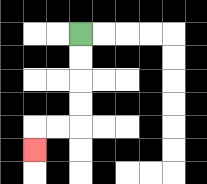{'start': '[3, 1]', 'end': '[1, 6]', 'path_directions': 'D,D,D,D,L,L,D', 'path_coordinates': '[[3, 1], [3, 2], [3, 3], [3, 4], [3, 5], [2, 5], [1, 5], [1, 6]]'}